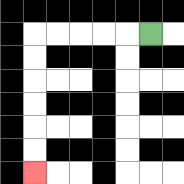{'start': '[6, 1]', 'end': '[1, 7]', 'path_directions': 'L,L,L,L,L,D,D,D,D,D,D', 'path_coordinates': '[[6, 1], [5, 1], [4, 1], [3, 1], [2, 1], [1, 1], [1, 2], [1, 3], [1, 4], [1, 5], [1, 6], [1, 7]]'}